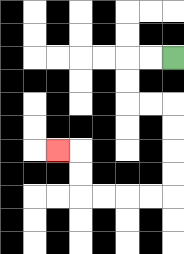{'start': '[7, 2]', 'end': '[2, 6]', 'path_directions': 'L,L,D,D,R,R,D,D,D,D,L,L,L,L,U,U,L', 'path_coordinates': '[[7, 2], [6, 2], [5, 2], [5, 3], [5, 4], [6, 4], [7, 4], [7, 5], [7, 6], [7, 7], [7, 8], [6, 8], [5, 8], [4, 8], [3, 8], [3, 7], [3, 6], [2, 6]]'}